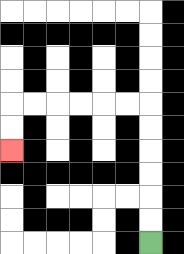{'start': '[6, 10]', 'end': '[0, 6]', 'path_directions': 'U,U,U,U,U,U,L,L,L,L,L,L,D,D', 'path_coordinates': '[[6, 10], [6, 9], [6, 8], [6, 7], [6, 6], [6, 5], [6, 4], [5, 4], [4, 4], [3, 4], [2, 4], [1, 4], [0, 4], [0, 5], [0, 6]]'}